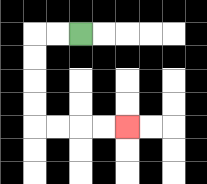{'start': '[3, 1]', 'end': '[5, 5]', 'path_directions': 'L,L,D,D,D,D,R,R,R,R', 'path_coordinates': '[[3, 1], [2, 1], [1, 1], [1, 2], [1, 3], [1, 4], [1, 5], [2, 5], [3, 5], [4, 5], [5, 5]]'}